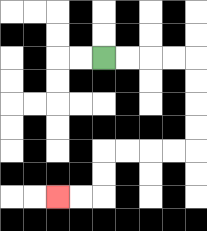{'start': '[4, 2]', 'end': '[2, 8]', 'path_directions': 'R,R,R,R,D,D,D,D,L,L,L,L,D,D,L,L', 'path_coordinates': '[[4, 2], [5, 2], [6, 2], [7, 2], [8, 2], [8, 3], [8, 4], [8, 5], [8, 6], [7, 6], [6, 6], [5, 6], [4, 6], [4, 7], [4, 8], [3, 8], [2, 8]]'}